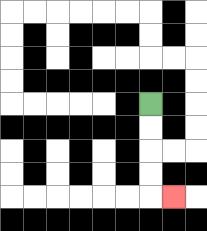{'start': '[6, 4]', 'end': '[7, 8]', 'path_directions': 'D,D,D,D,R', 'path_coordinates': '[[6, 4], [6, 5], [6, 6], [6, 7], [6, 8], [7, 8]]'}